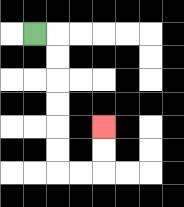{'start': '[1, 1]', 'end': '[4, 5]', 'path_directions': 'R,D,D,D,D,D,D,R,R,U,U', 'path_coordinates': '[[1, 1], [2, 1], [2, 2], [2, 3], [2, 4], [2, 5], [2, 6], [2, 7], [3, 7], [4, 7], [4, 6], [4, 5]]'}